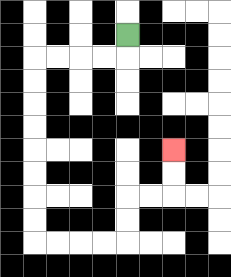{'start': '[5, 1]', 'end': '[7, 6]', 'path_directions': 'D,L,L,L,L,D,D,D,D,D,D,D,D,R,R,R,R,U,U,R,R,U,U', 'path_coordinates': '[[5, 1], [5, 2], [4, 2], [3, 2], [2, 2], [1, 2], [1, 3], [1, 4], [1, 5], [1, 6], [1, 7], [1, 8], [1, 9], [1, 10], [2, 10], [3, 10], [4, 10], [5, 10], [5, 9], [5, 8], [6, 8], [7, 8], [7, 7], [7, 6]]'}